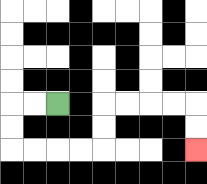{'start': '[2, 4]', 'end': '[8, 6]', 'path_directions': 'L,L,D,D,R,R,R,R,U,U,R,R,R,R,D,D', 'path_coordinates': '[[2, 4], [1, 4], [0, 4], [0, 5], [0, 6], [1, 6], [2, 6], [3, 6], [4, 6], [4, 5], [4, 4], [5, 4], [6, 4], [7, 4], [8, 4], [8, 5], [8, 6]]'}